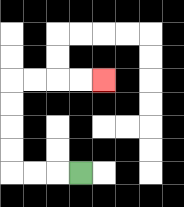{'start': '[3, 7]', 'end': '[4, 3]', 'path_directions': 'L,L,L,U,U,U,U,R,R,R,R', 'path_coordinates': '[[3, 7], [2, 7], [1, 7], [0, 7], [0, 6], [0, 5], [0, 4], [0, 3], [1, 3], [2, 3], [3, 3], [4, 3]]'}